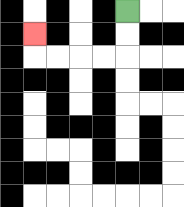{'start': '[5, 0]', 'end': '[1, 1]', 'path_directions': 'D,D,L,L,L,L,U', 'path_coordinates': '[[5, 0], [5, 1], [5, 2], [4, 2], [3, 2], [2, 2], [1, 2], [1, 1]]'}